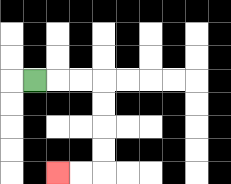{'start': '[1, 3]', 'end': '[2, 7]', 'path_directions': 'R,R,R,D,D,D,D,L,L', 'path_coordinates': '[[1, 3], [2, 3], [3, 3], [4, 3], [4, 4], [4, 5], [4, 6], [4, 7], [3, 7], [2, 7]]'}